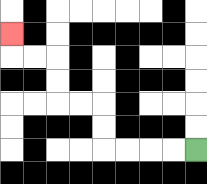{'start': '[8, 6]', 'end': '[0, 1]', 'path_directions': 'L,L,L,L,U,U,L,L,U,U,L,L,U', 'path_coordinates': '[[8, 6], [7, 6], [6, 6], [5, 6], [4, 6], [4, 5], [4, 4], [3, 4], [2, 4], [2, 3], [2, 2], [1, 2], [0, 2], [0, 1]]'}